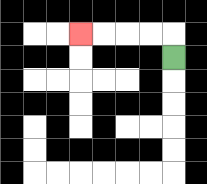{'start': '[7, 2]', 'end': '[3, 1]', 'path_directions': 'U,L,L,L,L', 'path_coordinates': '[[7, 2], [7, 1], [6, 1], [5, 1], [4, 1], [3, 1]]'}